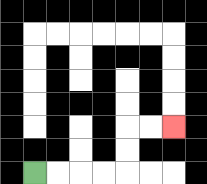{'start': '[1, 7]', 'end': '[7, 5]', 'path_directions': 'R,R,R,R,U,U,R,R', 'path_coordinates': '[[1, 7], [2, 7], [3, 7], [4, 7], [5, 7], [5, 6], [5, 5], [6, 5], [7, 5]]'}